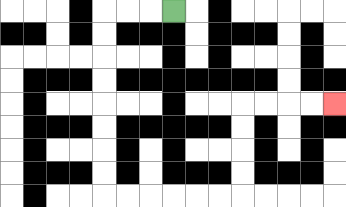{'start': '[7, 0]', 'end': '[14, 4]', 'path_directions': 'L,L,L,D,D,D,D,D,D,D,D,R,R,R,R,R,R,U,U,U,U,R,R,R,R', 'path_coordinates': '[[7, 0], [6, 0], [5, 0], [4, 0], [4, 1], [4, 2], [4, 3], [4, 4], [4, 5], [4, 6], [4, 7], [4, 8], [5, 8], [6, 8], [7, 8], [8, 8], [9, 8], [10, 8], [10, 7], [10, 6], [10, 5], [10, 4], [11, 4], [12, 4], [13, 4], [14, 4]]'}